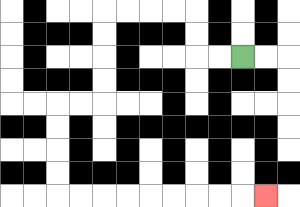{'start': '[10, 2]', 'end': '[11, 8]', 'path_directions': 'L,L,U,U,L,L,L,L,D,D,D,D,L,L,D,D,D,D,R,R,R,R,R,R,R,R,R', 'path_coordinates': '[[10, 2], [9, 2], [8, 2], [8, 1], [8, 0], [7, 0], [6, 0], [5, 0], [4, 0], [4, 1], [4, 2], [4, 3], [4, 4], [3, 4], [2, 4], [2, 5], [2, 6], [2, 7], [2, 8], [3, 8], [4, 8], [5, 8], [6, 8], [7, 8], [8, 8], [9, 8], [10, 8], [11, 8]]'}